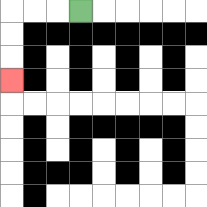{'start': '[3, 0]', 'end': '[0, 3]', 'path_directions': 'L,L,L,D,D,D', 'path_coordinates': '[[3, 0], [2, 0], [1, 0], [0, 0], [0, 1], [0, 2], [0, 3]]'}